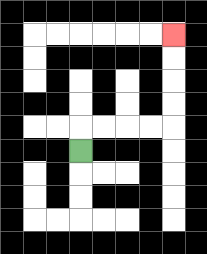{'start': '[3, 6]', 'end': '[7, 1]', 'path_directions': 'U,R,R,R,R,U,U,U,U', 'path_coordinates': '[[3, 6], [3, 5], [4, 5], [5, 5], [6, 5], [7, 5], [7, 4], [7, 3], [7, 2], [7, 1]]'}